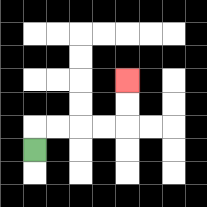{'start': '[1, 6]', 'end': '[5, 3]', 'path_directions': 'U,R,R,R,R,U,U', 'path_coordinates': '[[1, 6], [1, 5], [2, 5], [3, 5], [4, 5], [5, 5], [5, 4], [5, 3]]'}